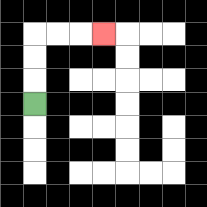{'start': '[1, 4]', 'end': '[4, 1]', 'path_directions': 'U,U,U,R,R,R', 'path_coordinates': '[[1, 4], [1, 3], [1, 2], [1, 1], [2, 1], [3, 1], [4, 1]]'}